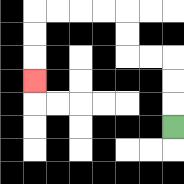{'start': '[7, 5]', 'end': '[1, 3]', 'path_directions': 'U,U,U,L,L,U,U,L,L,L,L,D,D,D', 'path_coordinates': '[[7, 5], [7, 4], [7, 3], [7, 2], [6, 2], [5, 2], [5, 1], [5, 0], [4, 0], [3, 0], [2, 0], [1, 0], [1, 1], [1, 2], [1, 3]]'}